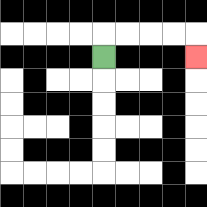{'start': '[4, 2]', 'end': '[8, 2]', 'path_directions': 'U,R,R,R,R,D', 'path_coordinates': '[[4, 2], [4, 1], [5, 1], [6, 1], [7, 1], [8, 1], [8, 2]]'}